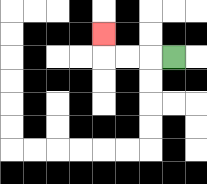{'start': '[7, 2]', 'end': '[4, 1]', 'path_directions': 'L,L,L,U', 'path_coordinates': '[[7, 2], [6, 2], [5, 2], [4, 2], [4, 1]]'}